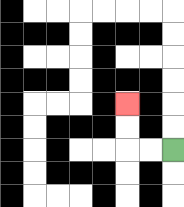{'start': '[7, 6]', 'end': '[5, 4]', 'path_directions': 'L,L,U,U', 'path_coordinates': '[[7, 6], [6, 6], [5, 6], [5, 5], [5, 4]]'}